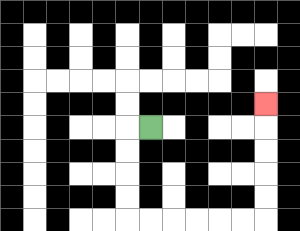{'start': '[6, 5]', 'end': '[11, 4]', 'path_directions': 'L,D,D,D,D,R,R,R,R,R,R,U,U,U,U,U', 'path_coordinates': '[[6, 5], [5, 5], [5, 6], [5, 7], [5, 8], [5, 9], [6, 9], [7, 9], [8, 9], [9, 9], [10, 9], [11, 9], [11, 8], [11, 7], [11, 6], [11, 5], [11, 4]]'}